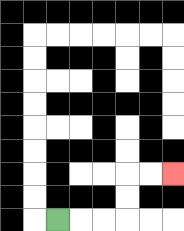{'start': '[2, 9]', 'end': '[7, 7]', 'path_directions': 'R,R,R,U,U,R,R', 'path_coordinates': '[[2, 9], [3, 9], [4, 9], [5, 9], [5, 8], [5, 7], [6, 7], [7, 7]]'}